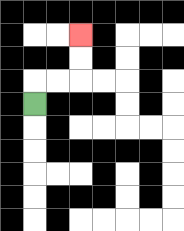{'start': '[1, 4]', 'end': '[3, 1]', 'path_directions': 'U,R,R,U,U', 'path_coordinates': '[[1, 4], [1, 3], [2, 3], [3, 3], [3, 2], [3, 1]]'}